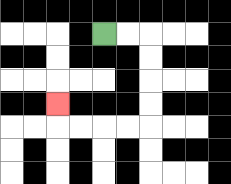{'start': '[4, 1]', 'end': '[2, 4]', 'path_directions': 'R,R,D,D,D,D,L,L,L,L,U', 'path_coordinates': '[[4, 1], [5, 1], [6, 1], [6, 2], [6, 3], [6, 4], [6, 5], [5, 5], [4, 5], [3, 5], [2, 5], [2, 4]]'}